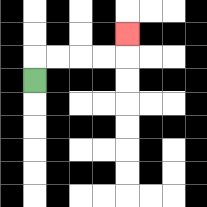{'start': '[1, 3]', 'end': '[5, 1]', 'path_directions': 'U,R,R,R,R,U', 'path_coordinates': '[[1, 3], [1, 2], [2, 2], [3, 2], [4, 2], [5, 2], [5, 1]]'}